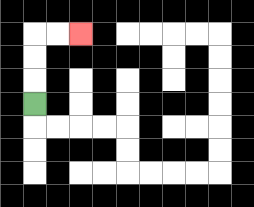{'start': '[1, 4]', 'end': '[3, 1]', 'path_directions': 'U,U,U,R,R', 'path_coordinates': '[[1, 4], [1, 3], [1, 2], [1, 1], [2, 1], [3, 1]]'}